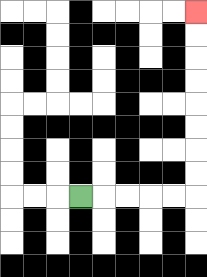{'start': '[3, 8]', 'end': '[8, 0]', 'path_directions': 'R,R,R,R,R,U,U,U,U,U,U,U,U', 'path_coordinates': '[[3, 8], [4, 8], [5, 8], [6, 8], [7, 8], [8, 8], [8, 7], [8, 6], [8, 5], [8, 4], [8, 3], [8, 2], [8, 1], [8, 0]]'}